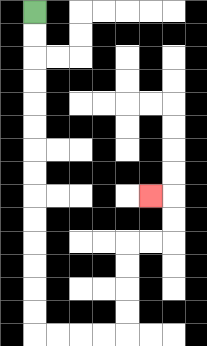{'start': '[1, 0]', 'end': '[6, 8]', 'path_directions': 'D,D,D,D,D,D,D,D,D,D,D,D,D,D,R,R,R,R,U,U,U,U,R,R,U,U,L', 'path_coordinates': '[[1, 0], [1, 1], [1, 2], [1, 3], [1, 4], [1, 5], [1, 6], [1, 7], [1, 8], [1, 9], [1, 10], [1, 11], [1, 12], [1, 13], [1, 14], [2, 14], [3, 14], [4, 14], [5, 14], [5, 13], [5, 12], [5, 11], [5, 10], [6, 10], [7, 10], [7, 9], [7, 8], [6, 8]]'}